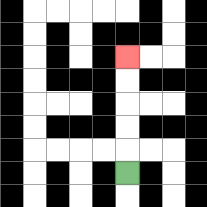{'start': '[5, 7]', 'end': '[5, 2]', 'path_directions': 'U,U,U,U,U', 'path_coordinates': '[[5, 7], [5, 6], [5, 5], [5, 4], [5, 3], [5, 2]]'}